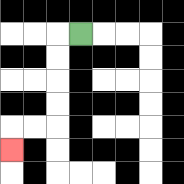{'start': '[3, 1]', 'end': '[0, 6]', 'path_directions': 'L,D,D,D,D,L,L,D', 'path_coordinates': '[[3, 1], [2, 1], [2, 2], [2, 3], [2, 4], [2, 5], [1, 5], [0, 5], [0, 6]]'}